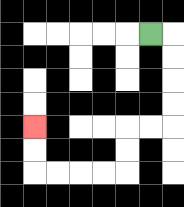{'start': '[6, 1]', 'end': '[1, 5]', 'path_directions': 'R,D,D,D,D,L,L,D,D,L,L,L,L,U,U', 'path_coordinates': '[[6, 1], [7, 1], [7, 2], [7, 3], [7, 4], [7, 5], [6, 5], [5, 5], [5, 6], [5, 7], [4, 7], [3, 7], [2, 7], [1, 7], [1, 6], [1, 5]]'}